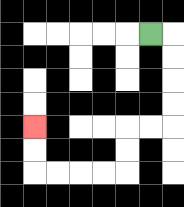{'start': '[6, 1]', 'end': '[1, 5]', 'path_directions': 'R,D,D,D,D,L,L,D,D,L,L,L,L,U,U', 'path_coordinates': '[[6, 1], [7, 1], [7, 2], [7, 3], [7, 4], [7, 5], [6, 5], [5, 5], [5, 6], [5, 7], [4, 7], [3, 7], [2, 7], [1, 7], [1, 6], [1, 5]]'}